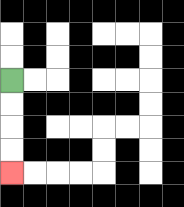{'start': '[0, 3]', 'end': '[0, 7]', 'path_directions': 'D,D,D,D', 'path_coordinates': '[[0, 3], [0, 4], [0, 5], [0, 6], [0, 7]]'}